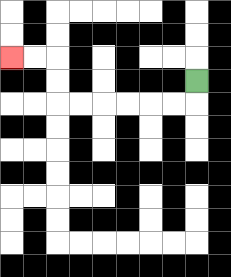{'start': '[8, 3]', 'end': '[0, 2]', 'path_directions': 'D,L,L,L,L,L,L,U,U,L,L', 'path_coordinates': '[[8, 3], [8, 4], [7, 4], [6, 4], [5, 4], [4, 4], [3, 4], [2, 4], [2, 3], [2, 2], [1, 2], [0, 2]]'}